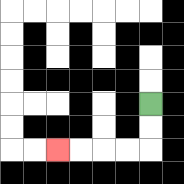{'start': '[6, 4]', 'end': '[2, 6]', 'path_directions': 'D,D,L,L,L,L', 'path_coordinates': '[[6, 4], [6, 5], [6, 6], [5, 6], [4, 6], [3, 6], [2, 6]]'}